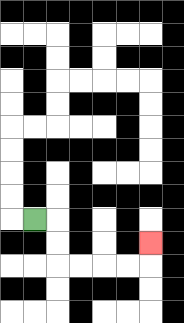{'start': '[1, 9]', 'end': '[6, 10]', 'path_directions': 'R,D,D,R,R,R,R,U', 'path_coordinates': '[[1, 9], [2, 9], [2, 10], [2, 11], [3, 11], [4, 11], [5, 11], [6, 11], [6, 10]]'}